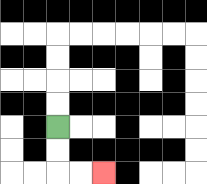{'start': '[2, 5]', 'end': '[4, 7]', 'path_directions': 'D,D,R,R', 'path_coordinates': '[[2, 5], [2, 6], [2, 7], [3, 7], [4, 7]]'}